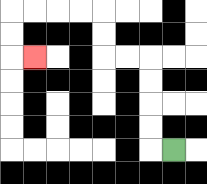{'start': '[7, 6]', 'end': '[1, 2]', 'path_directions': 'L,U,U,U,U,L,L,U,U,L,L,L,L,D,D,R', 'path_coordinates': '[[7, 6], [6, 6], [6, 5], [6, 4], [6, 3], [6, 2], [5, 2], [4, 2], [4, 1], [4, 0], [3, 0], [2, 0], [1, 0], [0, 0], [0, 1], [0, 2], [1, 2]]'}